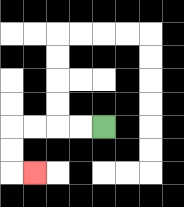{'start': '[4, 5]', 'end': '[1, 7]', 'path_directions': 'L,L,L,L,D,D,R', 'path_coordinates': '[[4, 5], [3, 5], [2, 5], [1, 5], [0, 5], [0, 6], [0, 7], [1, 7]]'}